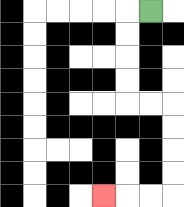{'start': '[6, 0]', 'end': '[4, 8]', 'path_directions': 'L,D,D,D,D,R,R,D,D,D,D,L,L,L', 'path_coordinates': '[[6, 0], [5, 0], [5, 1], [5, 2], [5, 3], [5, 4], [6, 4], [7, 4], [7, 5], [7, 6], [7, 7], [7, 8], [6, 8], [5, 8], [4, 8]]'}